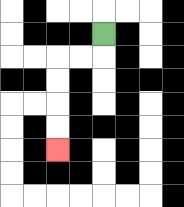{'start': '[4, 1]', 'end': '[2, 6]', 'path_directions': 'D,L,L,D,D,D,D', 'path_coordinates': '[[4, 1], [4, 2], [3, 2], [2, 2], [2, 3], [2, 4], [2, 5], [2, 6]]'}